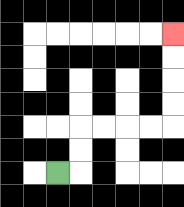{'start': '[2, 7]', 'end': '[7, 1]', 'path_directions': 'R,U,U,R,R,R,R,U,U,U,U', 'path_coordinates': '[[2, 7], [3, 7], [3, 6], [3, 5], [4, 5], [5, 5], [6, 5], [7, 5], [7, 4], [7, 3], [7, 2], [7, 1]]'}